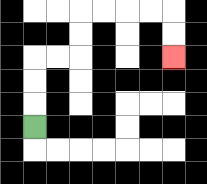{'start': '[1, 5]', 'end': '[7, 2]', 'path_directions': 'U,U,U,R,R,U,U,R,R,R,R,D,D', 'path_coordinates': '[[1, 5], [1, 4], [1, 3], [1, 2], [2, 2], [3, 2], [3, 1], [3, 0], [4, 0], [5, 0], [6, 0], [7, 0], [7, 1], [7, 2]]'}